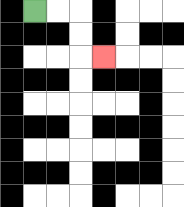{'start': '[1, 0]', 'end': '[4, 2]', 'path_directions': 'R,R,D,D,R', 'path_coordinates': '[[1, 0], [2, 0], [3, 0], [3, 1], [3, 2], [4, 2]]'}